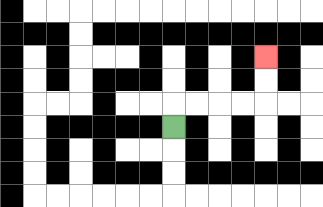{'start': '[7, 5]', 'end': '[11, 2]', 'path_directions': 'U,R,R,R,R,U,U', 'path_coordinates': '[[7, 5], [7, 4], [8, 4], [9, 4], [10, 4], [11, 4], [11, 3], [11, 2]]'}